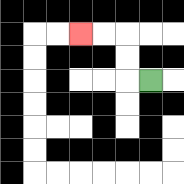{'start': '[6, 3]', 'end': '[3, 1]', 'path_directions': 'L,U,U,L,L', 'path_coordinates': '[[6, 3], [5, 3], [5, 2], [5, 1], [4, 1], [3, 1]]'}